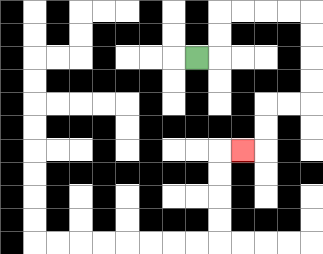{'start': '[8, 2]', 'end': '[10, 6]', 'path_directions': 'R,U,U,R,R,R,R,D,D,D,D,L,L,D,D,L', 'path_coordinates': '[[8, 2], [9, 2], [9, 1], [9, 0], [10, 0], [11, 0], [12, 0], [13, 0], [13, 1], [13, 2], [13, 3], [13, 4], [12, 4], [11, 4], [11, 5], [11, 6], [10, 6]]'}